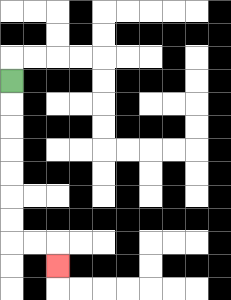{'start': '[0, 3]', 'end': '[2, 11]', 'path_directions': 'D,D,D,D,D,D,D,R,R,D', 'path_coordinates': '[[0, 3], [0, 4], [0, 5], [0, 6], [0, 7], [0, 8], [0, 9], [0, 10], [1, 10], [2, 10], [2, 11]]'}